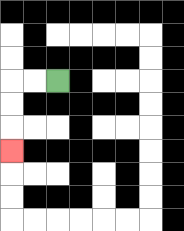{'start': '[2, 3]', 'end': '[0, 6]', 'path_directions': 'L,L,D,D,D', 'path_coordinates': '[[2, 3], [1, 3], [0, 3], [0, 4], [0, 5], [0, 6]]'}